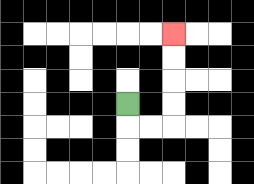{'start': '[5, 4]', 'end': '[7, 1]', 'path_directions': 'D,R,R,U,U,U,U', 'path_coordinates': '[[5, 4], [5, 5], [6, 5], [7, 5], [7, 4], [7, 3], [7, 2], [7, 1]]'}